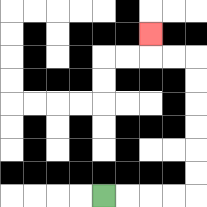{'start': '[4, 8]', 'end': '[6, 1]', 'path_directions': 'R,R,R,R,U,U,U,U,U,U,L,L,U', 'path_coordinates': '[[4, 8], [5, 8], [6, 8], [7, 8], [8, 8], [8, 7], [8, 6], [8, 5], [8, 4], [8, 3], [8, 2], [7, 2], [6, 2], [6, 1]]'}